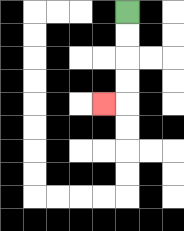{'start': '[5, 0]', 'end': '[4, 4]', 'path_directions': 'D,D,D,D,L', 'path_coordinates': '[[5, 0], [5, 1], [5, 2], [5, 3], [5, 4], [4, 4]]'}